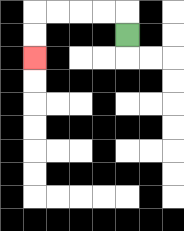{'start': '[5, 1]', 'end': '[1, 2]', 'path_directions': 'U,L,L,L,L,D,D', 'path_coordinates': '[[5, 1], [5, 0], [4, 0], [3, 0], [2, 0], [1, 0], [1, 1], [1, 2]]'}